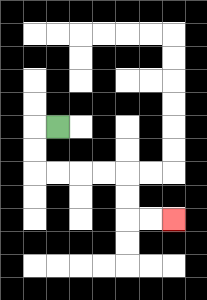{'start': '[2, 5]', 'end': '[7, 9]', 'path_directions': 'L,D,D,R,R,R,R,D,D,R,R', 'path_coordinates': '[[2, 5], [1, 5], [1, 6], [1, 7], [2, 7], [3, 7], [4, 7], [5, 7], [5, 8], [5, 9], [6, 9], [7, 9]]'}